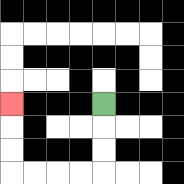{'start': '[4, 4]', 'end': '[0, 4]', 'path_directions': 'D,D,D,L,L,L,L,U,U,U', 'path_coordinates': '[[4, 4], [4, 5], [4, 6], [4, 7], [3, 7], [2, 7], [1, 7], [0, 7], [0, 6], [0, 5], [0, 4]]'}